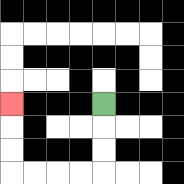{'start': '[4, 4]', 'end': '[0, 4]', 'path_directions': 'D,D,D,L,L,L,L,U,U,U', 'path_coordinates': '[[4, 4], [4, 5], [4, 6], [4, 7], [3, 7], [2, 7], [1, 7], [0, 7], [0, 6], [0, 5], [0, 4]]'}